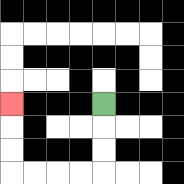{'start': '[4, 4]', 'end': '[0, 4]', 'path_directions': 'D,D,D,L,L,L,L,U,U,U', 'path_coordinates': '[[4, 4], [4, 5], [4, 6], [4, 7], [3, 7], [2, 7], [1, 7], [0, 7], [0, 6], [0, 5], [0, 4]]'}